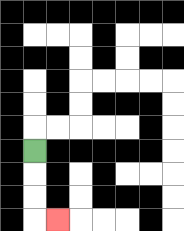{'start': '[1, 6]', 'end': '[2, 9]', 'path_directions': 'D,D,D,R', 'path_coordinates': '[[1, 6], [1, 7], [1, 8], [1, 9], [2, 9]]'}